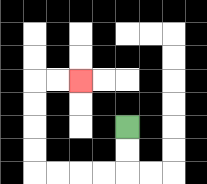{'start': '[5, 5]', 'end': '[3, 3]', 'path_directions': 'D,D,L,L,L,L,U,U,U,U,R,R', 'path_coordinates': '[[5, 5], [5, 6], [5, 7], [4, 7], [3, 7], [2, 7], [1, 7], [1, 6], [1, 5], [1, 4], [1, 3], [2, 3], [3, 3]]'}